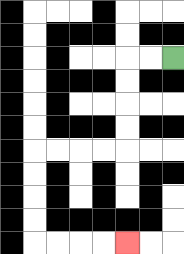{'start': '[7, 2]', 'end': '[5, 10]', 'path_directions': 'L,L,D,D,D,D,L,L,L,L,D,D,D,D,R,R,R,R', 'path_coordinates': '[[7, 2], [6, 2], [5, 2], [5, 3], [5, 4], [5, 5], [5, 6], [4, 6], [3, 6], [2, 6], [1, 6], [1, 7], [1, 8], [1, 9], [1, 10], [2, 10], [3, 10], [4, 10], [5, 10]]'}